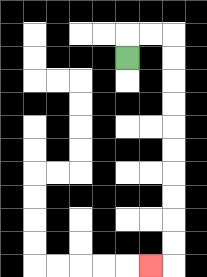{'start': '[5, 2]', 'end': '[6, 11]', 'path_directions': 'U,R,R,D,D,D,D,D,D,D,D,D,D,L', 'path_coordinates': '[[5, 2], [5, 1], [6, 1], [7, 1], [7, 2], [7, 3], [7, 4], [7, 5], [7, 6], [7, 7], [7, 8], [7, 9], [7, 10], [7, 11], [6, 11]]'}